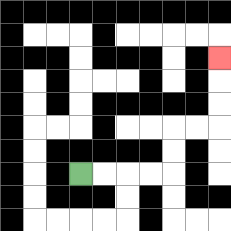{'start': '[3, 7]', 'end': '[9, 2]', 'path_directions': 'R,R,R,R,U,U,R,R,U,U,U', 'path_coordinates': '[[3, 7], [4, 7], [5, 7], [6, 7], [7, 7], [7, 6], [7, 5], [8, 5], [9, 5], [9, 4], [9, 3], [9, 2]]'}